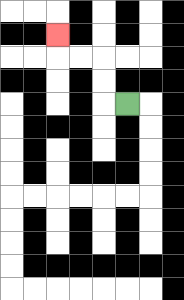{'start': '[5, 4]', 'end': '[2, 1]', 'path_directions': 'L,U,U,L,L,U', 'path_coordinates': '[[5, 4], [4, 4], [4, 3], [4, 2], [3, 2], [2, 2], [2, 1]]'}